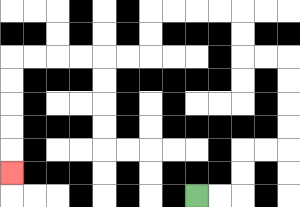{'start': '[8, 8]', 'end': '[0, 7]', 'path_directions': 'R,R,U,U,R,R,U,U,U,U,L,L,U,U,L,L,L,L,D,D,L,L,L,L,L,L,D,D,D,D,D', 'path_coordinates': '[[8, 8], [9, 8], [10, 8], [10, 7], [10, 6], [11, 6], [12, 6], [12, 5], [12, 4], [12, 3], [12, 2], [11, 2], [10, 2], [10, 1], [10, 0], [9, 0], [8, 0], [7, 0], [6, 0], [6, 1], [6, 2], [5, 2], [4, 2], [3, 2], [2, 2], [1, 2], [0, 2], [0, 3], [0, 4], [0, 5], [0, 6], [0, 7]]'}